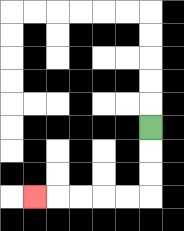{'start': '[6, 5]', 'end': '[1, 8]', 'path_directions': 'D,D,D,L,L,L,L,L', 'path_coordinates': '[[6, 5], [6, 6], [6, 7], [6, 8], [5, 8], [4, 8], [3, 8], [2, 8], [1, 8]]'}